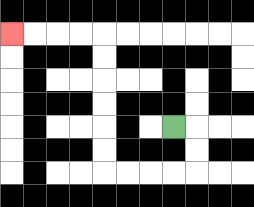{'start': '[7, 5]', 'end': '[0, 1]', 'path_directions': 'R,D,D,L,L,L,L,U,U,U,U,U,U,L,L,L,L', 'path_coordinates': '[[7, 5], [8, 5], [8, 6], [8, 7], [7, 7], [6, 7], [5, 7], [4, 7], [4, 6], [4, 5], [4, 4], [4, 3], [4, 2], [4, 1], [3, 1], [2, 1], [1, 1], [0, 1]]'}